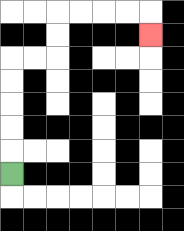{'start': '[0, 7]', 'end': '[6, 1]', 'path_directions': 'U,U,U,U,U,R,R,U,U,R,R,R,R,D', 'path_coordinates': '[[0, 7], [0, 6], [0, 5], [0, 4], [0, 3], [0, 2], [1, 2], [2, 2], [2, 1], [2, 0], [3, 0], [4, 0], [5, 0], [6, 0], [6, 1]]'}